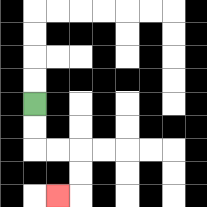{'start': '[1, 4]', 'end': '[2, 8]', 'path_directions': 'D,D,R,R,D,D,L', 'path_coordinates': '[[1, 4], [1, 5], [1, 6], [2, 6], [3, 6], [3, 7], [3, 8], [2, 8]]'}